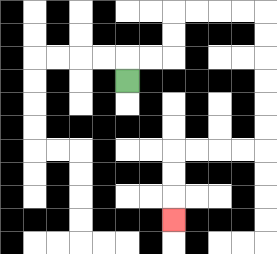{'start': '[5, 3]', 'end': '[7, 9]', 'path_directions': 'U,R,R,U,U,R,R,R,R,D,D,D,D,D,D,L,L,L,L,D,D,D', 'path_coordinates': '[[5, 3], [5, 2], [6, 2], [7, 2], [7, 1], [7, 0], [8, 0], [9, 0], [10, 0], [11, 0], [11, 1], [11, 2], [11, 3], [11, 4], [11, 5], [11, 6], [10, 6], [9, 6], [8, 6], [7, 6], [7, 7], [7, 8], [7, 9]]'}